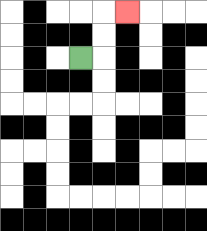{'start': '[3, 2]', 'end': '[5, 0]', 'path_directions': 'R,U,U,R', 'path_coordinates': '[[3, 2], [4, 2], [4, 1], [4, 0], [5, 0]]'}